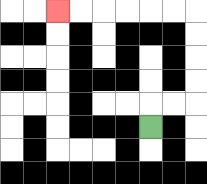{'start': '[6, 5]', 'end': '[2, 0]', 'path_directions': 'U,R,R,U,U,U,U,L,L,L,L,L,L', 'path_coordinates': '[[6, 5], [6, 4], [7, 4], [8, 4], [8, 3], [8, 2], [8, 1], [8, 0], [7, 0], [6, 0], [5, 0], [4, 0], [3, 0], [2, 0]]'}